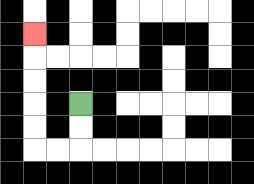{'start': '[3, 4]', 'end': '[1, 1]', 'path_directions': 'D,D,L,L,U,U,U,U,U', 'path_coordinates': '[[3, 4], [3, 5], [3, 6], [2, 6], [1, 6], [1, 5], [1, 4], [1, 3], [1, 2], [1, 1]]'}